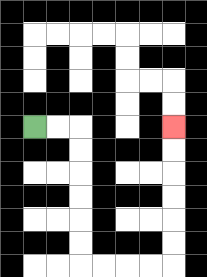{'start': '[1, 5]', 'end': '[7, 5]', 'path_directions': 'R,R,D,D,D,D,D,D,R,R,R,R,U,U,U,U,U,U', 'path_coordinates': '[[1, 5], [2, 5], [3, 5], [3, 6], [3, 7], [3, 8], [3, 9], [3, 10], [3, 11], [4, 11], [5, 11], [6, 11], [7, 11], [7, 10], [7, 9], [7, 8], [7, 7], [7, 6], [7, 5]]'}